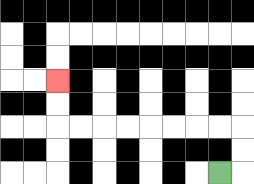{'start': '[9, 7]', 'end': '[2, 3]', 'path_directions': 'R,U,U,L,L,L,L,L,L,L,L,U,U', 'path_coordinates': '[[9, 7], [10, 7], [10, 6], [10, 5], [9, 5], [8, 5], [7, 5], [6, 5], [5, 5], [4, 5], [3, 5], [2, 5], [2, 4], [2, 3]]'}